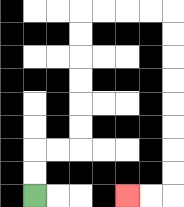{'start': '[1, 8]', 'end': '[5, 8]', 'path_directions': 'U,U,R,R,U,U,U,U,U,U,R,R,R,R,D,D,D,D,D,D,D,D,L,L', 'path_coordinates': '[[1, 8], [1, 7], [1, 6], [2, 6], [3, 6], [3, 5], [3, 4], [3, 3], [3, 2], [3, 1], [3, 0], [4, 0], [5, 0], [6, 0], [7, 0], [7, 1], [7, 2], [7, 3], [7, 4], [7, 5], [7, 6], [7, 7], [7, 8], [6, 8], [5, 8]]'}